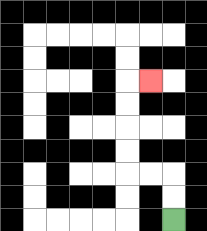{'start': '[7, 9]', 'end': '[6, 3]', 'path_directions': 'U,U,L,L,U,U,U,U,R', 'path_coordinates': '[[7, 9], [7, 8], [7, 7], [6, 7], [5, 7], [5, 6], [5, 5], [5, 4], [5, 3], [6, 3]]'}